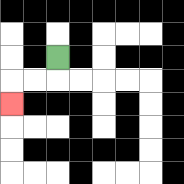{'start': '[2, 2]', 'end': '[0, 4]', 'path_directions': 'D,L,L,D', 'path_coordinates': '[[2, 2], [2, 3], [1, 3], [0, 3], [0, 4]]'}